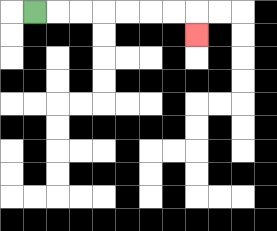{'start': '[1, 0]', 'end': '[8, 1]', 'path_directions': 'R,R,R,R,R,R,R,D', 'path_coordinates': '[[1, 0], [2, 0], [3, 0], [4, 0], [5, 0], [6, 0], [7, 0], [8, 0], [8, 1]]'}